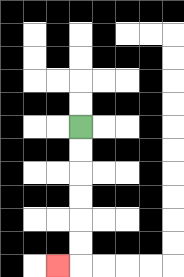{'start': '[3, 5]', 'end': '[2, 11]', 'path_directions': 'D,D,D,D,D,D,L', 'path_coordinates': '[[3, 5], [3, 6], [3, 7], [3, 8], [3, 9], [3, 10], [3, 11], [2, 11]]'}